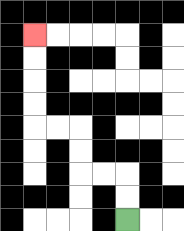{'start': '[5, 9]', 'end': '[1, 1]', 'path_directions': 'U,U,L,L,U,U,L,L,U,U,U,U', 'path_coordinates': '[[5, 9], [5, 8], [5, 7], [4, 7], [3, 7], [3, 6], [3, 5], [2, 5], [1, 5], [1, 4], [1, 3], [1, 2], [1, 1]]'}